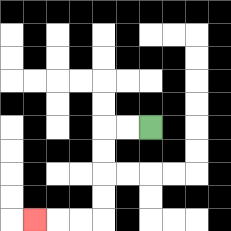{'start': '[6, 5]', 'end': '[1, 9]', 'path_directions': 'L,L,D,D,D,D,L,L,L', 'path_coordinates': '[[6, 5], [5, 5], [4, 5], [4, 6], [4, 7], [4, 8], [4, 9], [3, 9], [2, 9], [1, 9]]'}